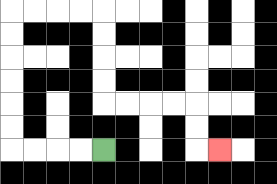{'start': '[4, 6]', 'end': '[9, 6]', 'path_directions': 'L,L,L,L,U,U,U,U,U,U,R,R,R,R,D,D,D,D,R,R,R,R,D,D,R', 'path_coordinates': '[[4, 6], [3, 6], [2, 6], [1, 6], [0, 6], [0, 5], [0, 4], [0, 3], [0, 2], [0, 1], [0, 0], [1, 0], [2, 0], [3, 0], [4, 0], [4, 1], [4, 2], [4, 3], [4, 4], [5, 4], [6, 4], [7, 4], [8, 4], [8, 5], [8, 6], [9, 6]]'}